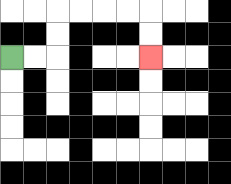{'start': '[0, 2]', 'end': '[6, 2]', 'path_directions': 'R,R,U,U,R,R,R,R,D,D', 'path_coordinates': '[[0, 2], [1, 2], [2, 2], [2, 1], [2, 0], [3, 0], [4, 0], [5, 0], [6, 0], [6, 1], [6, 2]]'}